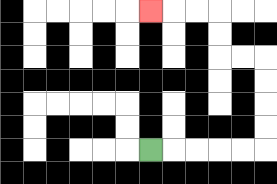{'start': '[6, 6]', 'end': '[6, 0]', 'path_directions': 'R,R,R,R,R,U,U,U,U,L,L,U,U,L,L,L', 'path_coordinates': '[[6, 6], [7, 6], [8, 6], [9, 6], [10, 6], [11, 6], [11, 5], [11, 4], [11, 3], [11, 2], [10, 2], [9, 2], [9, 1], [9, 0], [8, 0], [7, 0], [6, 0]]'}